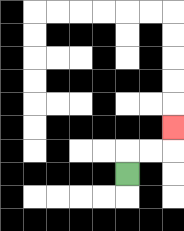{'start': '[5, 7]', 'end': '[7, 5]', 'path_directions': 'U,R,R,U', 'path_coordinates': '[[5, 7], [5, 6], [6, 6], [7, 6], [7, 5]]'}